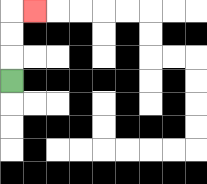{'start': '[0, 3]', 'end': '[1, 0]', 'path_directions': 'U,U,U,R', 'path_coordinates': '[[0, 3], [0, 2], [0, 1], [0, 0], [1, 0]]'}